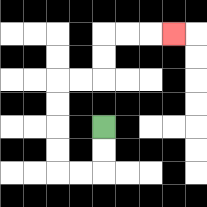{'start': '[4, 5]', 'end': '[7, 1]', 'path_directions': 'D,D,L,L,U,U,U,U,R,R,U,U,R,R,R', 'path_coordinates': '[[4, 5], [4, 6], [4, 7], [3, 7], [2, 7], [2, 6], [2, 5], [2, 4], [2, 3], [3, 3], [4, 3], [4, 2], [4, 1], [5, 1], [6, 1], [7, 1]]'}